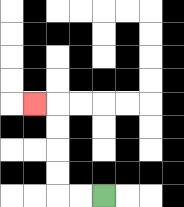{'start': '[4, 8]', 'end': '[1, 4]', 'path_directions': 'L,L,U,U,U,U,L', 'path_coordinates': '[[4, 8], [3, 8], [2, 8], [2, 7], [2, 6], [2, 5], [2, 4], [1, 4]]'}